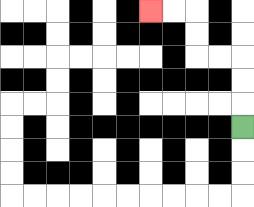{'start': '[10, 5]', 'end': '[6, 0]', 'path_directions': 'U,U,U,L,L,U,U,L,L', 'path_coordinates': '[[10, 5], [10, 4], [10, 3], [10, 2], [9, 2], [8, 2], [8, 1], [8, 0], [7, 0], [6, 0]]'}